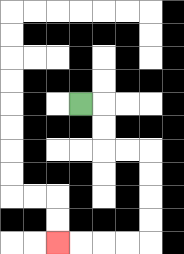{'start': '[3, 4]', 'end': '[2, 10]', 'path_directions': 'R,D,D,R,R,D,D,D,D,L,L,L,L', 'path_coordinates': '[[3, 4], [4, 4], [4, 5], [4, 6], [5, 6], [6, 6], [6, 7], [6, 8], [6, 9], [6, 10], [5, 10], [4, 10], [3, 10], [2, 10]]'}